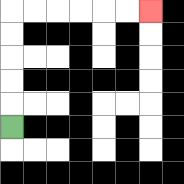{'start': '[0, 5]', 'end': '[6, 0]', 'path_directions': 'U,U,U,U,U,R,R,R,R,R,R', 'path_coordinates': '[[0, 5], [0, 4], [0, 3], [0, 2], [0, 1], [0, 0], [1, 0], [2, 0], [3, 0], [4, 0], [5, 0], [6, 0]]'}